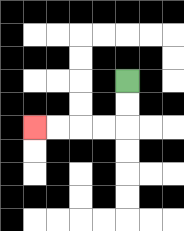{'start': '[5, 3]', 'end': '[1, 5]', 'path_directions': 'D,D,L,L,L,L', 'path_coordinates': '[[5, 3], [5, 4], [5, 5], [4, 5], [3, 5], [2, 5], [1, 5]]'}